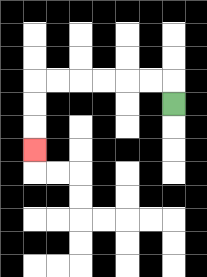{'start': '[7, 4]', 'end': '[1, 6]', 'path_directions': 'U,L,L,L,L,L,L,D,D,D', 'path_coordinates': '[[7, 4], [7, 3], [6, 3], [5, 3], [4, 3], [3, 3], [2, 3], [1, 3], [1, 4], [1, 5], [1, 6]]'}